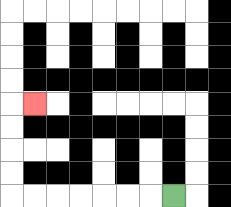{'start': '[7, 8]', 'end': '[1, 4]', 'path_directions': 'L,L,L,L,L,L,L,U,U,U,U,R', 'path_coordinates': '[[7, 8], [6, 8], [5, 8], [4, 8], [3, 8], [2, 8], [1, 8], [0, 8], [0, 7], [0, 6], [0, 5], [0, 4], [1, 4]]'}